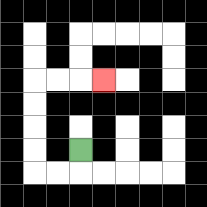{'start': '[3, 6]', 'end': '[4, 3]', 'path_directions': 'D,L,L,U,U,U,U,R,R,R', 'path_coordinates': '[[3, 6], [3, 7], [2, 7], [1, 7], [1, 6], [1, 5], [1, 4], [1, 3], [2, 3], [3, 3], [4, 3]]'}